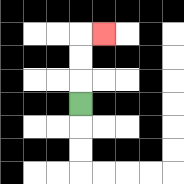{'start': '[3, 4]', 'end': '[4, 1]', 'path_directions': 'U,U,U,R', 'path_coordinates': '[[3, 4], [3, 3], [3, 2], [3, 1], [4, 1]]'}